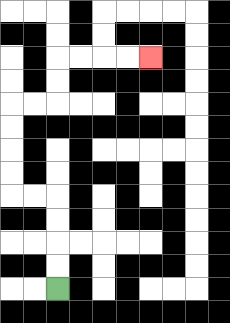{'start': '[2, 12]', 'end': '[6, 2]', 'path_directions': 'U,U,U,U,L,L,U,U,U,U,R,R,U,U,R,R,R,R', 'path_coordinates': '[[2, 12], [2, 11], [2, 10], [2, 9], [2, 8], [1, 8], [0, 8], [0, 7], [0, 6], [0, 5], [0, 4], [1, 4], [2, 4], [2, 3], [2, 2], [3, 2], [4, 2], [5, 2], [6, 2]]'}